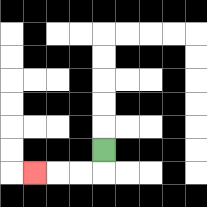{'start': '[4, 6]', 'end': '[1, 7]', 'path_directions': 'D,L,L,L', 'path_coordinates': '[[4, 6], [4, 7], [3, 7], [2, 7], [1, 7]]'}